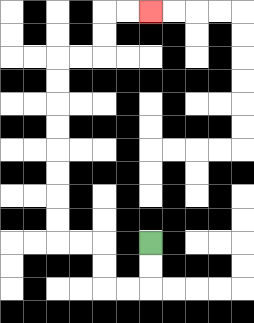{'start': '[6, 10]', 'end': '[6, 0]', 'path_directions': 'D,D,L,L,U,U,L,L,U,U,U,U,U,U,U,U,R,R,U,U,R,R', 'path_coordinates': '[[6, 10], [6, 11], [6, 12], [5, 12], [4, 12], [4, 11], [4, 10], [3, 10], [2, 10], [2, 9], [2, 8], [2, 7], [2, 6], [2, 5], [2, 4], [2, 3], [2, 2], [3, 2], [4, 2], [4, 1], [4, 0], [5, 0], [6, 0]]'}